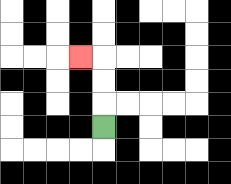{'start': '[4, 5]', 'end': '[3, 2]', 'path_directions': 'U,U,U,L', 'path_coordinates': '[[4, 5], [4, 4], [4, 3], [4, 2], [3, 2]]'}